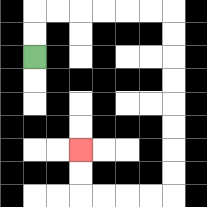{'start': '[1, 2]', 'end': '[3, 6]', 'path_directions': 'U,U,R,R,R,R,R,R,D,D,D,D,D,D,D,D,L,L,L,L,U,U', 'path_coordinates': '[[1, 2], [1, 1], [1, 0], [2, 0], [3, 0], [4, 0], [5, 0], [6, 0], [7, 0], [7, 1], [7, 2], [7, 3], [7, 4], [7, 5], [7, 6], [7, 7], [7, 8], [6, 8], [5, 8], [4, 8], [3, 8], [3, 7], [3, 6]]'}